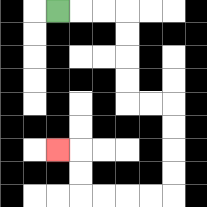{'start': '[2, 0]', 'end': '[2, 6]', 'path_directions': 'R,R,R,D,D,D,D,R,R,D,D,D,D,L,L,L,L,U,U,L', 'path_coordinates': '[[2, 0], [3, 0], [4, 0], [5, 0], [5, 1], [5, 2], [5, 3], [5, 4], [6, 4], [7, 4], [7, 5], [7, 6], [7, 7], [7, 8], [6, 8], [5, 8], [4, 8], [3, 8], [3, 7], [3, 6], [2, 6]]'}